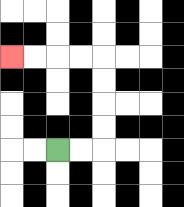{'start': '[2, 6]', 'end': '[0, 2]', 'path_directions': 'R,R,U,U,U,U,L,L,L,L', 'path_coordinates': '[[2, 6], [3, 6], [4, 6], [4, 5], [4, 4], [4, 3], [4, 2], [3, 2], [2, 2], [1, 2], [0, 2]]'}